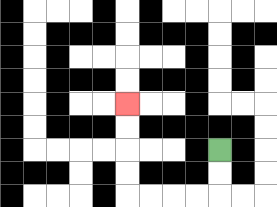{'start': '[9, 6]', 'end': '[5, 4]', 'path_directions': 'D,D,L,L,L,L,U,U,U,U', 'path_coordinates': '[[9, 6], [9, 7], [9, 8], [8, 8], [7, 8], [6, 8], [5, 8], [5, 7], [5, 6], [5, 5], [5, 4]]'}